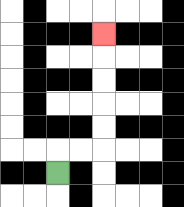{'start': '[2, 7]', 'end': '[4, 1]', 'path_directions': 'U,R,R,U,U,U,U,U', 'path_coordinates': '[[2, 7], [2, 6], [3, 6], [4, 6], [4, 5], [4, 4], [4, 3], [4, 2], [4, 1]]'}